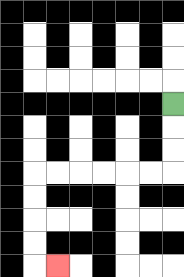{'start': '[7, 4]', 'end': '[2, 11]', 'path_directions': 'D,D,D,L,L,L,L,L,L,D,D,D,D,R', 'path_coordinates': '[[7, 4], [7, 5], [7, 6], [7, 7], [6, 7], [5, 7], [4, 7], [3, 7], [2, 7], [1, 7], [1, 8], [1, 9], [1, 10], [1, 11], [2, 11]]'}